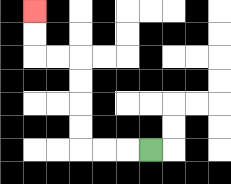{'start': '[6, 6]', 'end': '[1, 0]', 'path_directions': 'L,L,L,U,U,U,U,L,L,U,U', 'path_coordinates': '[[6, 6], [5, 6], [4, 6], [3, 6], [3, 5], [3, 4], [3, 3], [3, 2], [2, 2], [1, 2], [1, 1], [1, 0]]'}